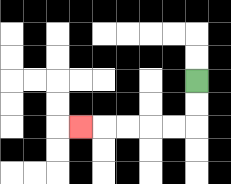{'start': '[8, 3]', 'end': '[3, 5]', 'path_directions': 'D,D,L,L,L,L,L', 'path_coordinates': '[[8, 3], [8, 4], [8, 5], [7, 5], [6, 5], [5, 5], [4, 5], [3, 5]]'}